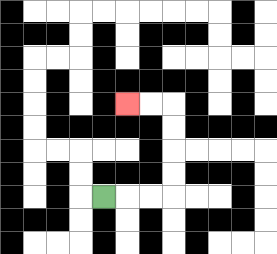{'start': '[4, 8]', 'end': '[5, 4]', 'path_directions': 'R,R,R,U,U,U,U,L,L', 'path_coordinates': '[[4, 8], [5, 8], [6, 8], [7, 8], [7, 7], [7, 6], [7, 5], [7, 4], [6, 4], [5, 4]]'}